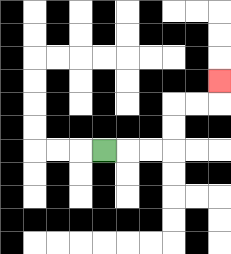{'start': '[4, 6]', 'end': '[9, 3]', 'path_directions': 'R,R,R,U,U,R,R,U', 'path_coordinates': '[[4, 6], [5, 6], [6, 6], [7, 6], [7, 5], [7, 4], [8, 4], [9, 4], [9, 3]]'}